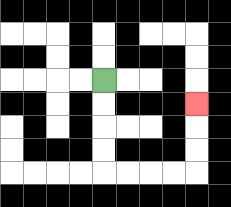{'start': '[4, 3]', 'end': '[8, 4]', 'path_directions': 'D,D,D,D,R,R,R,R,U,U,U', 'path_coordinates': '[[4, 3], [4, 4], [4, 5], [4, 6], [4, 7], [5, 7], [6, 7], [7, 7], [8, 7], [8, 6], [8, 5], [8, 4]]'}